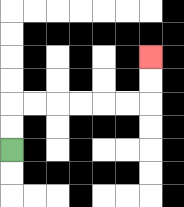{'start': '[0, 6]', 'end': '[6, 2]', 'path_directions': 'U,U,R,R,R,R,R,R,U,U', 'path_coordinates': '[[0, 6], [0, 5], [0, 4], [1, 4], [2, 4], [3, 4], [4, 4], [5, 4], [6, 4], [6, 3], [6, 2]]'}